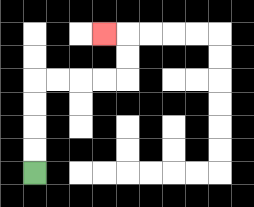{'start': '[1, 7]', 'end': '[4, 1]', 'path_directions': 'U,U,U,U,R,R,R,R,U,U,L', 'path_coordinates': '[[1, 7], [1, 6], [1, 5], [1, 4], [1, 3], [2, 3], [3, 3], [4, 3], [5, 3], [5, 2], [5, 1], [4, 1]]'}